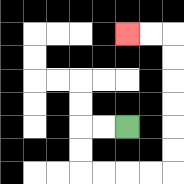{'start': '[5, 5]', 'end': '[5, 1]', 'path_directions': 'L,L,D,D,R,R,R,R,U,U,U,U,U,U,L,L', 'path_coordinates': '[[5, 5], [4, 5], [3, 5], [3, 6], [3, 7], [4, 7], [5, 7], [6, 7], [7, 7], [7, 6], [7, 5], [7, 4], [7, 3], [7, 2], [7, 1], [6, 1], [5, 1]]'}